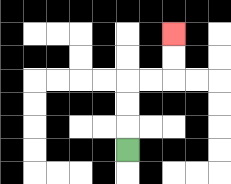{'start': '[5, 6]', 'end': '[7, 1]', 'path_directions': 'U,U,U,R,R,U,U', 'path_coordinates': '[[5, 6], [5, 5], [5, 4], [5, 3], [6, 3], [7, 3], [7, 2], [7, 1]]'}